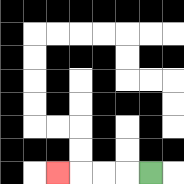{'start': '[6, 7]', 'end': '[2, 7]', 'path_directions': 'L,L,L,L', 'path_coordinates': '[[6, 7], [5, 7], [4, 7], [3, 7], [2, 7]]'}